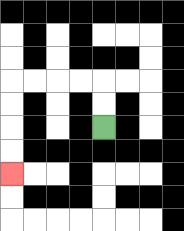{'start': '[4, 5]', 'end': '[0, 7]', 'path_directions': 'U,U,L,L,L,L,D,D,D,D', 'path_coordinates': '[[4, 5], [4, 4], [4, 3], [3, 3], [2, 3], [1, 3], [0, 3], [0, 4], [0, 5], [0, 6], [0, 7]]'}